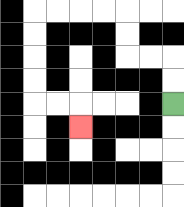{'start': '[7, 4]', 'end': '[3, 5]', 'path_directions': 'U,U,L,L,U,U,L,L,L,L,D,D,D,D,R,R,D', 'path_coordinates': '[[7, 4], [7, 3], [7, 2], [6, 2], [5, 2], [5, 1], [5, 0], [4, 0], [3, 0], [2, 0], [1, 0], [1, 1], [1, 2], [1, 3], [1, 4], [2, 4], [3, 4], [3, 5]]'}